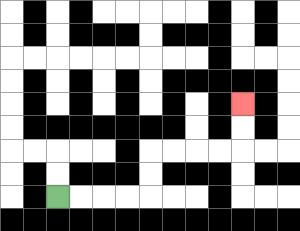{'start': '[2, 8]', 'end': '[10, 4]', 'path_directions': 'R,R,R,R,U,U,R,R,R,R,U,U', 'path_coordinates': '[[2, 8], [3, 8], [4, 8], [5, 8], [6, 8], [6, 7], [6, 6], [7, 6], [8, 6], [9, 6], [10, 6], [10, 5], [10, 4]]'}